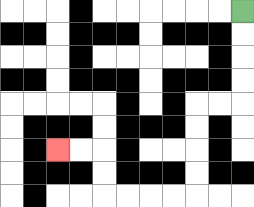{'start': '[10, 0]', 'end': '[2, 6]', 'path_directions': 'D,D,D,D,L,L,D,D,D,D,L,L,L,L,U,U,L,L', 'path_coordinates': '[[10, 0], [10, 1], [10, 2], [10, 3], [10, 4], [9, 4], [8, 4], [8, 5], [8, 6], [8, 7], [8, 8], [7, 8], [6, 8], [5, 8], [4, 8], [4, 7], [4, 6], [3, 6], [2, 6]]'}